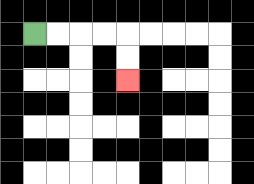{'start': '[1, 1]', 'end': '[5, 3]', 'path_directions': 'R,R,R,R,D,D', 'path_coordinates': '[[1, 1], [2, 1], [3, 1], [4, 1], [5, 1], [5, 2], [5, 3]]'}